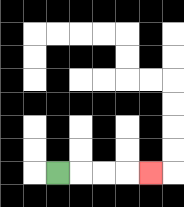{'start': '[2, 7]', 'end': '[6, 7]', 'path_directions': 'R,R,R,R', 'path_coordinates': '[[2, 7], [3, 7], [4, 7], [5, 7], [6, 7]]'}